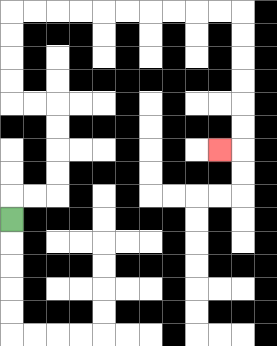{'start': '[0, 9]', 'end': '[9, 6]', 'path_directions': 'U,R,R,U,U,U,U,L,L,U,U,U,U,R,R,R,R,R,R,R,R,R,R,D,D,D,D,D,D,L', 'path_coordinates': '[[0, 9], [0, 8], [1, 8], [2, 8], [2, 7], [2, 6], [2, 5], [2, 4], [1, 4], [0, 4], [0, 3], [0, 2], [0, 1], [0, 0], [1, 0], [2, 0], [3, 0], [4, 0], [5, 0], [6, 0], [7, 0], [8, 0], [9, 0], [10, 0], [10, 1], [10, 2], [10, 3], [10, 4], [10, 5], [10, 6], [9, 6]]'}